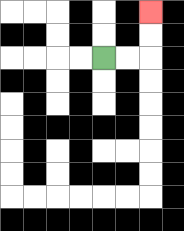{'start': '[4, 2]', 'end': '[6, 0]', 'path_directions': 'R,R,U,U', 'path_coordinates': '[[4, 2], [5, 2], [6, 2], [6, 1], [6, 0]]'}